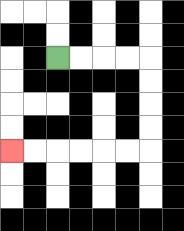{'start': '[2, 2]', 'end': '[0, 6]', 'path_directions': 'R,R,R,R,D,D,D,D,L,L,L,L,L,L', 'path_coordinates': '[[2, 2], [3, 2], [4, 2], [5, 2], [6, 2], [6, 3], [6, 4], [6, 5], [6, 6], [5, 6], [4, 6], [3, 6], [2, 6], [1, 6], [0, 6]]'}